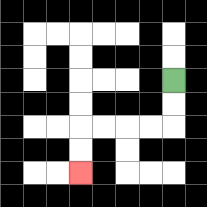{'start': '[7, 3]', 'end': '[3, 7]', 'path_directions': 'D,D,L,L,L,L,D,D', 'path_coordinates': '[[7, 3], [7, 4], [7, 5], [6, 5], [5, 5], [4, 5], [3, 5], [3, 6], [3, 7]]'}